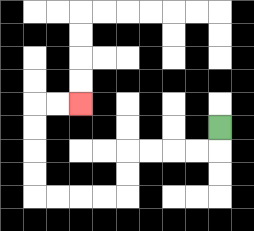{'start': '[9, 5]', 'end': '[3, 4]', 'path_directions': 'D,L,L,L,L,D,D,L,L,L,L,U,U,U,U,R,R', 'path_coordinates': '[[9, 5], [9, 6], [8, 6], [7, 6], [6, 6], [5, 6], [5, 7], [5, 8], [4, 8], [3, 8], [2, 8], [1, 8], [1, 7], [1, 6], [1, 5], [1, 4], [2, 4], [3, 4]]'}